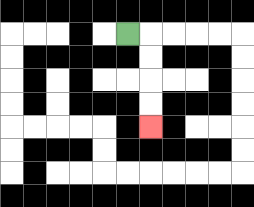{'start': '[5, 1]', 'end': '[6, 5]', 'path_directions': 'R,D,D,D,D', 'path_coordinates': '[[5, 1], [6, 1], [6, 2], [6, 3], [6, 4], [6, 5]]'}